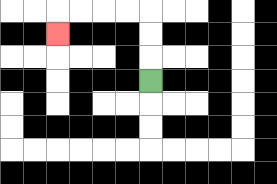{'start': '[6, 3]', 'end': '[2, 1]', 'path_directions': 'U,U,U,L,L,L,L,D', 'path_coordinates': '[[6, 3], [6, 2], [6, 1], [6, 0], [5, 0], [4, 0], [3, 0], [2, 0], [2, 1]]'}